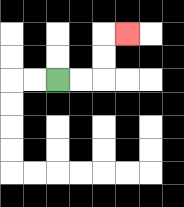{'start': '[2, 3]', 'end': '[5, 1]', 'path_directions': 'R,R,U,U,R', 'path_coordinates': '[[2, 3], [3, 3], [4, 3], [4, 2], [4, 1], [5, 1]]'}